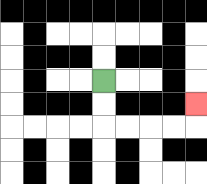{'start': '[4, 3]', 'end': '[8, 4]', 'path_directions': 'D,D,R,R,R,R,U', 'path_coordinates': '[[4, 3], [4, 4], [4, 5], [5, 5], [6, 5], [7, 5], [8, 5], [8, 4]]'}